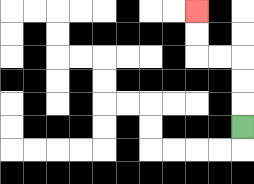{'start': '[10, 5]', 'end': '[8, 0]', 'path_directions': 'U,U,U,L,L,U,U', 'path_coordinates': '[[10, 5], [10, 4], [10, 3], [10, 2], [9, 2], [8, 2], [8, 1], [8, 0]]'}